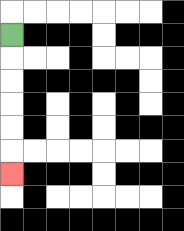{'start': '[0, 1]', 'end': '[0, 7]', 'path_directions': 'D,D,D,D,D,D', 'path_coordinates': '[[0, 1], [0, 2], [0, 3], [0, 4], [0, 5], [0, 6], [0, 7]]'}